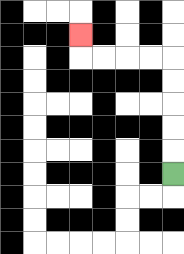{'start': '[7, 7]', 'end': '[3, 1]', 'path_directions': 'U,U,U,U,U,L,L,L,L,U', 'path_coordinates': '[[7, 7], [7, 6], [7, 5], [7, 4], [7, 3], [7, 2], [6, 2], [5, 2], [4, 2], [3, 2], [3, 1]]'}